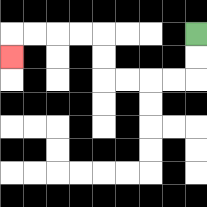{'start': '[8, 1]', 'end': '[0, 2]', 'path_directions': 'D,D,L,L,L,L,U,U,L,L,L,L,D', 'path_coordinates': '[[8, 1], [8, 2], [8, 3], [7, 3], [6, 3], [5, 3], [4, 3], [4, 2], [4, 1], [3, 1], [2, 1], [1, 1], [0, 1], [0, 2]]'}